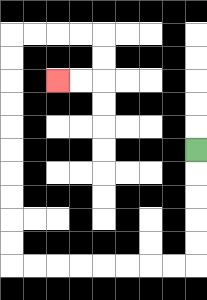{'start': '[8, 6]', 'end': '[2, 3]', 'path_directions': 'D,D,D,D,D,L,L,L,L,L,L,L,L,U,U,U,U,U,U,U,U,U,U,R,R,R,R,D,D,L,L', 'path_coordinates': '[[8, 6], [8, 7], [8, 8], [8, 9], [8, 10], [8, 11], [7, 11], [6, 11], [5, 11], [4, 11], [3, 11], [2, 11], [1, 11], [0, 11], [0, 10], [0, 9], [0, 8], [0, 7], [0, 6], [0, 5], [0, 4], [0, 3], [0, 2], [0, 1], [1, 1], [2, 1], [3, 1], [4, 1], [4, 2], [4, 3], [3, 3], [2, 3]]'}